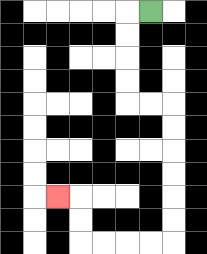{'start': '[6, 0]', 'end': '[2, 8]', 'path_directions': 'L,D,D,D,D,R,R,D,D,D,D,D,D,L,L,L,L,U,U,L', 'path_coordinates': '[[6, 0], [5, 0], [5, 1], [5, 2], [5, 3], [5, 4], [6, 4], [7, 4], [7, 5], [7, 6], [7, 7], [7, 8], [7, 9], [7, 10], [6, 10], [5, 10], [4, 10], [3, 10], [3, 9], [3, 8], [2, 8]]'}